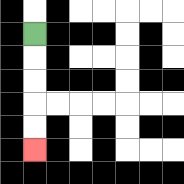{'start': '[1, 1]', 'end': '[1, 6]', 'path_directions': 'D,D,D,D,D', 'path_coordinates': '[[1, 1], [1, 2], [1, 3], [1, 4], [1, 5], [1, 6]]'}